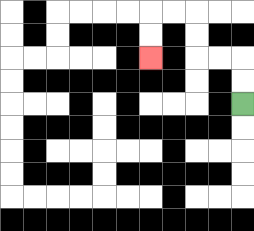{'start': '[10, 4]', 'end': '[6, 2]', 'path_directions': 'U,U,L,L,U,U,L,L,D,D', 'path_coordinates': '[[10, 4], [10, 3], [10, 2], [9, 2], [8, 2], [8, 1], [8, 0], [7, 0], [6, 0], [6, 1], [6, 2]]'}